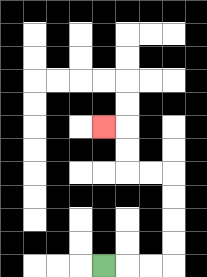{'start': '[4, 11]', 'end': '[4, 5]', 'path_directions': 'R,R,R,U,U,U,U,L,L,U,U,L', 'path_coordinates': '[[4, 11], [5, 11], [6, 11], [7, 11], [7, 10], [7, 9], [7, 8], [7, 7], [6, 7], [5, 7], [5, 6], [5, 5], [4, 5]]'}